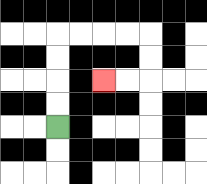{'start': '[2, 5]', 'end': '[4, 3]', 'path_directions': 'U,U,U,U,R,R,R,R,D,D,L,L', 'path_coordinates': '[[2, 5], [2, 4], [2, 3], [2, 2], [2, 1], [3, 1], [4, 1], [5, 1], [6, 1], [6, 2], [6, 3], [5, 3], [4, 3]]'}